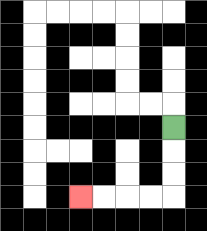{'start': '[7, 5]', 'end': '[3, 8]', 'path_directions': 'D,D,D,L,L,L,L', 'path_coordinates': '[[7, 5], [7, 6], [7, 7], [7, 8], [6, 8], [5, 8], [4, 8], [3, 8]]'}